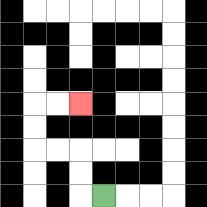{'start': '[4, 8]', 'end': '[3, 4]', 'path_directions': 'L,U,U,L,L,U,U,R,R', 'path_coordinates': '[[4, 8], [3, 8], [3, 7], [3, 6], [2, 6], [1, 6], [1, 5], [1, 4], [2, 4], [3, 4]]'}